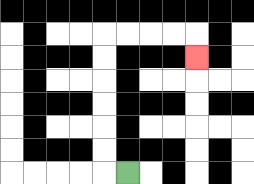{'start': '[5, 7]', 'end': '[8, 2]', 'path_directions': 'L,U,U,U,U,U,U,R,R,R,R,D', 'path_coordinates': '[[5, 7], [4, 7], [4, 6], [4, 5], [4, 4], [4, 3], [4, 2], [4, 1], [5, 1], [6, 1], [7, 1], [8, 1], [8, 2]]'}